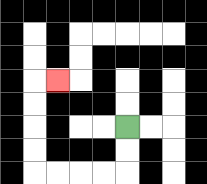{'start': '[5, 5]', 'end': '[2, 3]', 'path_directions': 'D,D,L,L,L,L,U,U,U,U,R', 'path_coordinates': '[[5, 5], [5, 6], [5, 7], [4, 7], [3, 7], [2, 7], [1, 7], [1, 6], [1, 5], [1, 4], [1, 3], [2, 3]]'}